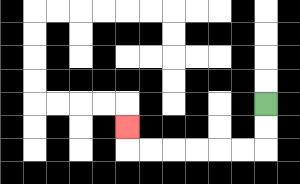{'start': '[11, 4]', 'end': '[5, 5]', 'path_directions': 'D,D,L,L,L,L,L,L,U', 'path_coordinates': '[[11, 4], [11, 5], [11, 6], [10, 6], [9, 6], [8, 6], [7, 6], [6, 6], [5, 6], [5, 5]]'}